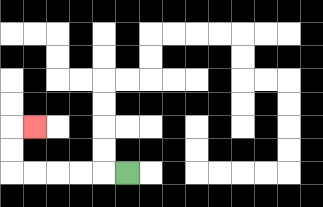{'start': '[5, 7]', 'end': '[1, 5]', 'path_directions': 'L,L,L,L,L,U,U,R', 'path_coordinates': '[[5, 7], [4, 7], [3, 7], [2, 7], [1, 7], [0, 7], [0, 6], [0, 5], [1, 5]]'}